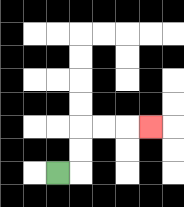{'start': '[2, 7]', 'end': '[6, 5]', 'path_directions': 'R,U,U,R,R,R', 'path_coordinates': '[[2, 7], [3, 7], [3, 6], [3, 5], [4, 5], [5, 5], [6, 5]]'}